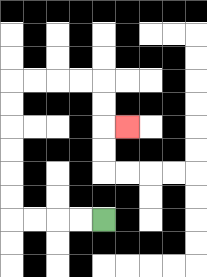{'start': '[4, 9]', 'end': '[5, 5]', 'path_directions': 'L,L,L,L,U,U,U,U,U,U,R,R,R,R,D,D,R', 'path_coordinates': '[[4, 9], [3, 9], [2, 9], [1, 9], [0, 9], [0, 8], [0, 7], [0, 6], [0, 5], [0, 4], [0, 3], [1, 3], [2, 3], [3, 3], [4, 3], [4, 4], [4, 5], [5, 5]]'}